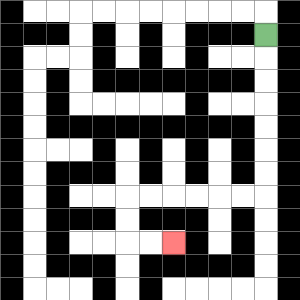{'start': '[11, 1]', 'end': '[7, 10]', 'path_directions': 'D,D,D,D,D,D,D,L,L,L,L,L,L,D,D,R,R', 'path_coordinates': '[[11, 1], [11, 2], [11, 3], [11, 4], [11, 5], [11, 6], [11, 7], [11, 8], [10, 8], [9, 8], [8, 8], [7, 8], [6, 8], [5, 8], [5, 9], [5, 10], [6, 10], [7, 10]]'}